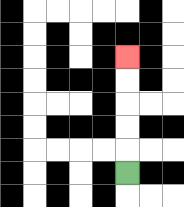{'start': '[5, 7]', 'end': '[5, 2]', 'path_directions': 'U,U,U,U,U', 'path_coordinates': '[[5, 7], [5, 6], [5, 5], [5, 4], [5, 3], [5, 2]]'}